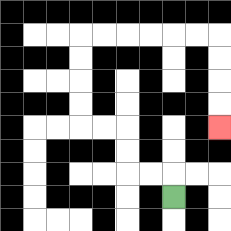{'start': '[7, 8]', 'end': '[9, 5]', 'path_directions': 'U,L,L,U,U,L,L,U,U,U,U,R,R,R,R,R,R,D,D,D,D', 'path_coordinates': '[[7, 8], [7, 7], [6, 7], [5, 7], [5, 6], [5, 5], [4, 5], [3, 5], [3, 4], [3, 3], [3, 2], [3, 1], [4, 1], [5, 1], [6, 1], [7, 1], [8, 1], [9, 1], [9, 2], [9, 3], [9, 4], [9, 5]]'}